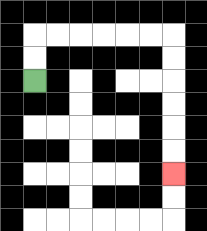{'start': '[1, 3]', 'end': '[7, 7]', 'path_directions': 'U,U,R,R,R,R,R,R,D,D,D,D,D,D', 'path_coordinates': '[[1, 3], [1, 2], [1, 1], [2, 1], [3, 1], [4, 1], [5, 1], [6, 1], [7, 1], [7, 2], [7, 3], [7, 4], [7, 5], [7, 6], [7, 7]]'}